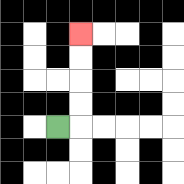{'start': '[2, 5]', 'end': '[3, 1]', 'path_directions': 'R,U,U,U,U', 'path_coordinates': '[[2, 5], [3, 5], [3, 4], [3, 3], [3, 2], [3, 1]]'}